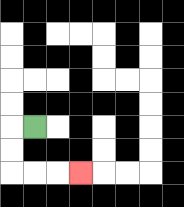{'start': '[1, 5]', 'end': '[3, 7]', 'path_directions': 'L,D,D,R,R,R', 'path_coordinates': '[[1, 5], [0, 5], [0, 6], [0, 7], [1, 7], [2, 7], [3, 7]]'}